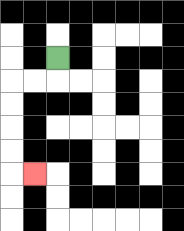{'start': '[2, 2]', 'end': '[1, 7]', 'path_directions': 'D,L,L,D,D,D,D,R', 'path_coordinates': '[[2, 2], [2, 3], [1, 3], [0, 3], [0, 4], [0, 5], [0, 6], [0, 7], [1, 7]]'}